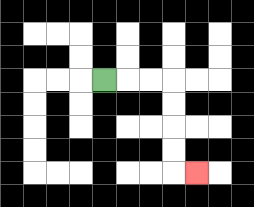{'start': '[4, 3]', 'end': '[8, 7]', 'path_directions': 'R,R,R,D,D,D,D,R', 'path_coordinates': '[[4, 3], [5, 3], [6, 3], [7, 3], [7, 4], [7, 5], [7, 6], [7, 7], [8, 7]]'}